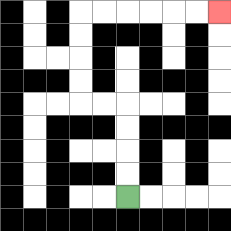{'start': '[5, 8]', 'end': '[9, 0]', 'path_directions': 'U,U,U,U,L,L,U,U,U,U,R,R,R,R,R,R', 'path_coordinates': '[[5, 8], [5, 7], [5, 6], [5, 5], [5, 4], [4, 4], [3, 4], [3, 3], [3, 2], [3, 1], [3, 0], [4, 0], [5, 0], [6, 0], [7, 0], [8, 0], [9, 0]]'}